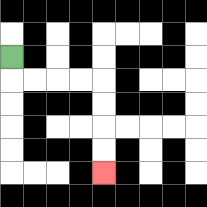{'start': '[0, 2]', 'end': '[4, 7]', 'path_directions': 'D,R,R,R,R,D,D,D,D', 'path_coordinates': '[[0, 2], [0, 3], [1, 3], [2, 3], [3, 3], [4, 3], [4, 4], [4, 5], [4, 6], [4, 7]]'}